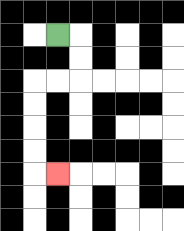{'start': '[2, 1]', 'end': '[2, 7]', 'path_directions': 'R,D,D,L,L,D,D,D,D,R', 'path_coordinates': '[[2, 1], [3, 1], [3, 2], [3, 3], [2, 3], [1, 3], [1, 4], [1, 5], [1, 6], [1, 7], [2, 7]]'}